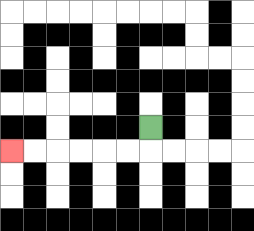{'start': '[6, 5]', 'end': '[0, 6]', 'path_directions': 'D,L,L,L,L,L,L', 'path_coordinates': '[[6, 5], [6, 6], [5, 6], [4, 6], [3, 6], [2, 6], [1, 6], [0, 6]]'}